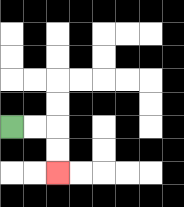{'start': '[0, 5]', 'end': '[2, 7]', 'path_directions': 'R,R,D,D', 'path_coordinates': '[[0, 5], [1, 5], [2, 5], [2, 6], [2, 7]]'}